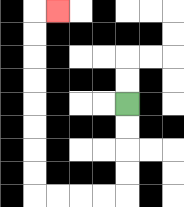{'start': '[5, 4]', 'end': '[2, 0]', 'path_directions': 'D,D,D,D,L,L,L,L,U,U,U,U,U,U,U,U,R', 'path_coordinates': '[[5, 4], [5, 5], [5, 6], [5, 7], [5, 8], [4, 8], [3, 8], [2, 8], [1, 8], [1, 7], [1, 6], [1, 5], [1, 4], [1, 3], [1, 2], [1, 1], [1, 0], [2, 0]]'}